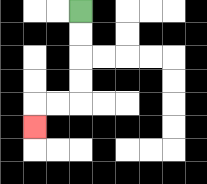{'start': '[3, 0]', 'end': '[1, 5]', 'path_directions': 'D,D,D,D,L,L,D', 'path_coordinates': '[[3, 0], [3, 1], [3, 2], [3, 3], [3, 4], [2, 4], [1, 4], [1, 5]]'}